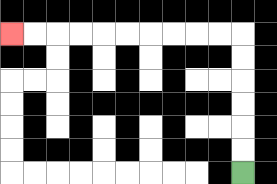{'start': '[10, 7]', 'end': '[0, 1]', 'path_directions': 'U,U,U,U,U,U,L,L,L,L,L,L,L,L,L,L', 'path_coordinates': '[[10, 7], [10, 6], [10, 5], [10, 4], [10, 3], [10, 2], [10, 1], [9, 1], [8, 1], [7, 1], [6, 1], [5, 1], [4, 1], [3, 1], [2, 1], [1, 1], [0, 1]]'}